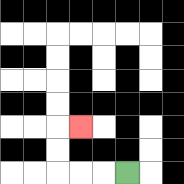{'start': '[5, 7]', 'end': '[3, 5]', 'path_directions': 'L,L,L,U,U,R', 'path_coordinates': '[[5, 7], [4, 7], [3, 7], [2, 7], [2, 6], [2, 5], [3, 5]]'}